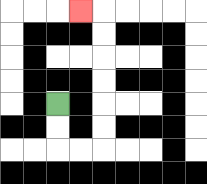{'start': '[2, 4]', 'end': '[3, 0]', 'path_directions': 'D,D,R,R,U,U,U,U,U,U,L', 'path_coordinates': '[[2, 4], [2, 5], [2, 6], [3, 6], [4, 6], [4, 5], [4, 4], [4, 3], [4, 2], [4, 1], [4, 0], [3, 0]]'}